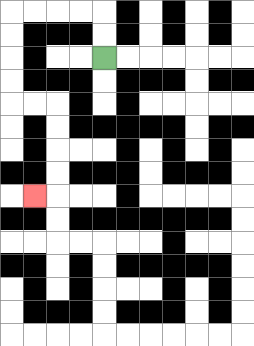{'start': '[4, 2]', 'end': '[1, 8]', 'path_directions': 'U,U,L,L,L,L,D,D,D,D,R,R,D,D,D,D,L', 'path_coordinates': '[[4, 2], [4, 1], [4, 0], [3, 0], [2, 0], [1, 0], [0, 0], [0, 1], [0, 2], [0, 3], [0, 4], [1, 4], [2, 4], [2, 5], [2, 6], [2, 7], [2, 8], [1, 8]]'}